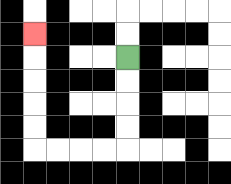{'start': '[5, 2]', 'end': '[1, 1]', 'path_directions': 'D,D,D,D,L,L,L,L,U,U,U,U,U', 'path_coordinates': '[[5, 2], [5, 3], [5, 4], [5, 5], [5, 6], [4, 6], [3, 6], [2, 6], [1, 6], [1, 5], [1, 4], [1, 3], [1, 2], [1, 1]]'}